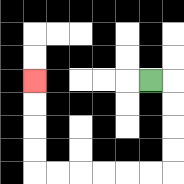{'start': '[6, 3]', 'end': '[1, 3]', 'path_directions': 'R,D,D,D,D,L,L,L,L,L,L,U,U,U,U', 'path_coordinates': '[[6, 3], [7, 3], [7, 4], [7, 5], [7, 6], [7, 7], [6, 7], [5, 7], [4, 7], [3, 7], [2, 7], [1, 7], [1, 6], [1, 5], [1, 4], [1, 3]]'}